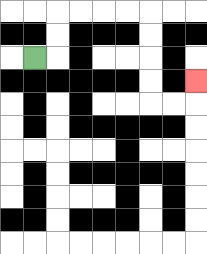{'start': '[1, 2]', 'end': '[8, 3]', 'path_directions': 'R,U,U,R,R,R,R,D,D,D,D,R,R,U', 'path_coordinates': '[[1, 2], [2, 2], [2, 1], [2, 0], [3, 0], [4, 0], [5, 0], [6, 0], [6, 1], [6, 2], [6, 3], [6, 4], [7, 4], [8, 4], [8, 3]]'}